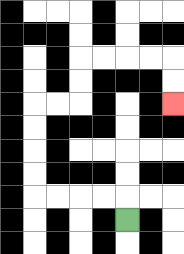{'start': '[5, 9]', 'end': '[7, 4]', 'path_directions': 'U,L,L,L,L,U,U,U,U,R,R,U,U,R,R,R,R,D,D', 'path_coordinates': '[[5, 9], [5, 8], [4, 8], [3, 8], [2, 8], [1, 8], [1, 7], [1, 6], [1, 5], [1, 4], [2, 4], [3, 4], [3, 3], [3, 2], [4, 2], [5, 2], [6, 2], [7, 2], [7, 3], [7, 4]]'}